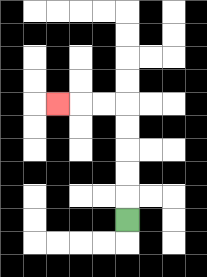{'start': '[5, 9]', 'end': '[2, 4]', 'path_directions': 'U,U,U,U,U,L,L,L', 'path_coordinates': '[[5, 9], [5, 8], [5, 7], [5, 6], [5, 5], [5, 4], [4, 4], [3, 4], [2, 4]]'}